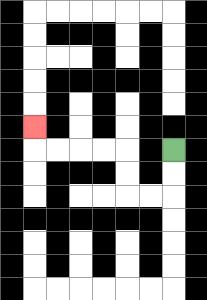{'start': '[7, 6]', 'end': '[1, 5]', 'path_directions': 'D,D,L,L,U,U,L,L,L,L,U', 'path_coordinates': '[[7, 6], [7, 7], [7, 8], [6, 8], [5, 8], [5, 7], [5, 6], [4, 6], [3, 6], [2, 6], [1, 6], [1, 5]]'}